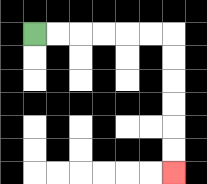{'start': '[1, 1]', 'end': '[7, 7]', 'path_directions': 'R,R,R,R,R,R,D,D,D,D,D,D', 'path_coordinates': '[[1, 1], [2, 1], [3, 1], [4, 1], [5, 1], [6, 1], [7, 1], [7, 2], [7, 3], [7, 4], [7, 5], [7, 6], [7, 7]]'}